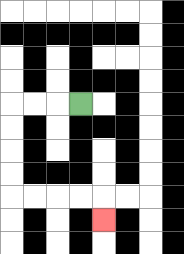{'start': '[3, 4]', 'end': '[4, 9]', 'path_directions': 'L,L,L,D,D,D,D,R,R,R,R,D', 'path_coordinates': '[[3, 4], [2, 4], [1, 4], [0, 4], [0, 5], [0, 6], [0, 7], [0, 8], [1, 8], [2, 8], [3, 8], [4, 8], [4, 9]]'}